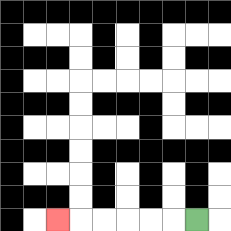{'start': '[8, 9]', 'end': '[2, 9]', 'path_directions': 'L,L,L,L,L,L', 'path_coordinates': '[[8, 9], [7, 9], [6, 9], [5, 9], [4, 9], [3, 9], [2, 9]]'}